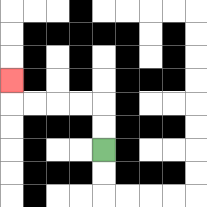{'start': '[4, 6]', 'end': '[0, 3]', 'path_directions': 'U,U,L,L,L,L,U', 'path_coordinates': '[[4, 6], [4, 5], [4, 4], [3, 4], [2, 4], [1, 4], [0, 4], [0, 3]]'}